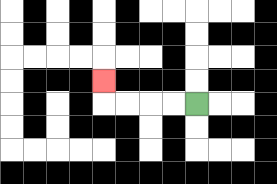{'start': '[8, 4]', 'end': '[4, 3]', 'path_directions': 'L,L,L,L,U', 'path_coordinates': '[[8, 4], [7, 4], [6, 4], [5, 4], [4, 4], [4, 3]]'}